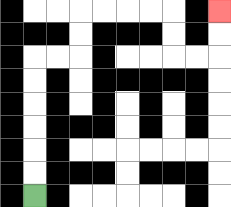{'start': '[1, 8]', 'end': '[9, 0]', 'path_directions': 'U,U,U,U,U,U,R,R,U,U,R,R,R,R,D,D,R,R,U,U', 'path_coordinates': '[[1, 8], [1, 7], [1, 6], [1, 5], [1, 4], [1, 3], [1, 2], [2, 2], [3, 2], [3, 1], [3, 0], [4, 0], [5, 0], [6, 0], [7, 0], [7, 1], [7, 2], [8, 2], [9, 2], [9, 1], [9, 0]]'}